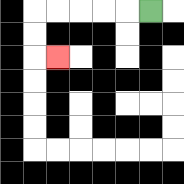{'start': '[6, 0]', 'end': '[2, 2]', 'path_directions': 'L,L,L,L,L,D,D,R', 'path_coordinates': '[[6, 0], [5, 0], [4, 0], [3, 0], [2, 0], [1, 0], [1, 1], [1, 2], [2, 2]]'}